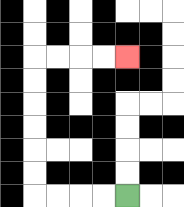{'start': '[5, 8]', 'end': '[5, 2]', 'path_directions': 'L,L,L,L,U,U,U,U,U,U,R,R,R,R', 'path_coordinates': '[[5, 8], [4, 8], [3, 8], [2, 8], [1, 8], [1, 7], [1, 6], [1, 5], [1, 4], [1, 3], [1, 2], [2, 2], [3, 2], [4, 2], [5, 2]]'}